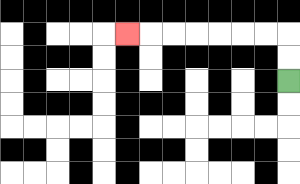{'start': '[12, 3]', 'end': '[5, 1]', 'path_directions': 'U,U,L,L,L,L,L,L,L', 'path_coordinates': '[[12, 3], [12, 2], [12, 1], [11, 1], [10, 1], [9, 1], [8, 1], [7, 1], [6, 1], [5, 1]]'}